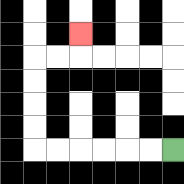{'start': '[7, 6]', 'end': '[3, 1]', 'path_directions': 'L,L,L,L,L,L,U,U,U,U,R,R,U', 'path_coordinates': '[[7, 6], [6, 6], [5, 6], [4, 6], [3, 6], [2, 6], [1, 6], [1, 5], [1, 4], [1, 3], [1, 2], [2, 2], [3, 2], [3, 1]]'}